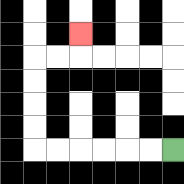{'start': '[7, 6]', 'end': '[3, 1]', 'path_directions': 'L,L,L,L,L,L,U,U,U,U,R,R,U', 'path_coordinates': '[[7, 6], [6, 6], [5, 6], [4, 6], [3, 6], [2, 6], [1, 6], [1, 5], [1, 4], [1, 3], [1, 2], [2, 2], [3, 2], [3, 1]]'}